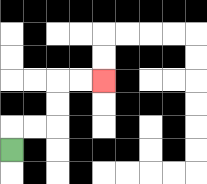{'start': '[0, 6]', 'end': '[4, 3]', 'path_directions': 'U,R,R,U,U,R,R', 'path_coordinates': '[[0, 6], [0, 5], [1, 5], [2, 5], [2, 4], [2, 3], [3, 3], [4, 3]]'}